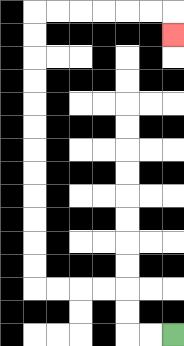{'start': '[7, 14]', 'end': '[7, 1]', 'path_directions': 'L,L,U,U,L,L,L,L,U,U,U,U,U,U,U,U,U,U,U,U,R,R,R,R,R,R,D', 'path_coordinates': '[[7, 14], [6, 14], [5, 14], [5, 13], [5, 12], [4, 12], [3, 12], [2, 12], [1, 12], [1, 11], [1, 10], [1, 9], [1, 8], [1, 7], [1, 6], [1, 5], [1, 4], [1, 3], [1, 2], [1, 1], [1, 0], [2, 0], [3, 0], [4, 0], [5, 0], [6, 0], [7, 0], [7, 1]]'}